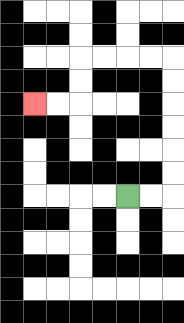{'start': '[5, 8]', 'end': '[1, 4]', 'path_directions': 'R,R,U,U,U,U,U,U,L,L,L,L,D,D,L,L', 'path_coordinates': '[[5, 8], [6, 8], [7, 8], [7, 7], [7, 6], [7, 5], [7, 4], [7, 3], [7, 2], [6, 2], [5, 2], [4, 2], [3, 2], [3, 3], [3, 4], [2, 4], [1, 4]]'}